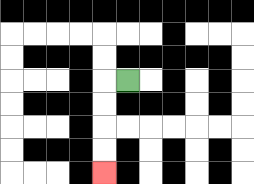{'start': '[5, 3]', 'end': '[4, 7]', 'path_directions': 'L,D,D,D,D', 'path_coordinates': '[[5, 3], [4, 3], [4, 4], [4, 5], [4, 6], [4, 7]]'}